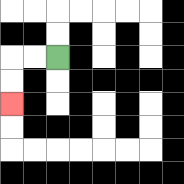{'start': '[2, 2]', 'end': '[0, 4]', 'path_directions': 'L,L,D,D', 'path_coordinates': '[[2, 2], [1, 2], [0, 2], [0, 3], [0, 4]]'}